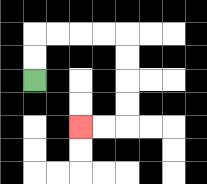{'start': '[1, 3]', 'end': '[3, 5]', 'path_directions': 'U,U,R,R,R,R,D,D,D,D,L,L', 'path_coordinates': '[[1, 3], [1, 2], [1, 1], [2, 1], [3, 1], [4, 1], [5, 1], [5, 2], [5, 3], [5, 4], [5, 5], [4, 5], [3, 5]]'}